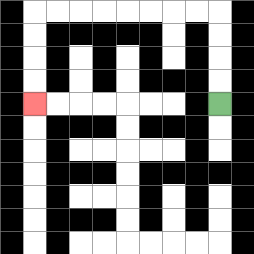{'start': '[9, 4]', 'end': '[1, 4]', 'path_directions': 'U,U,U,U,L,L,L,L,L,L,L,L,D,D,D,D', 'path_coordinates': '[[9, 4], [9, 3], [9, 2], [9, 1], [9, 0], [8, 0], [7, 0], [6, 0], [5, 0], [4, 0], [3, 0], [2, 0], [1, 0], [1, 1], [1, 2], [1, 3], [1, 4]]'}